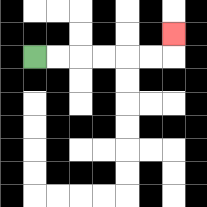{'start': '[1, 2]', 'end': '[7, 1]', 'path_directions': 'R,R,R,R,R,R,U', 'path_coordinates': '[[1, 2], [2, 2], [3, 2], [4, 2], [5, 2], [6, 2], [7, 2], [7, 1]]'}